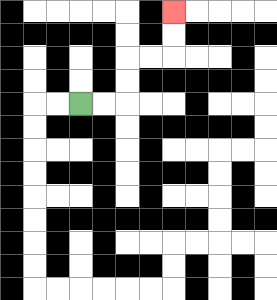{'start': '[3, 4]', 'end': '[7, 0]', 'path_directions': 'R,R,U,U,R,R,U,U', 'path_coordinates': '[[3, 4], [4, 4], [5, 4], [5, 3], [5, 2], [6, 2], [7, 2], [7, 1], [7, 0]]'}